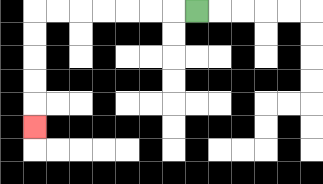{'start': '[8, 0]', 'end': '[1, 5]', 'path_directions': 'L,L,L,L,L,L,L,D,D,D,D,D', 'path_coordinates': '[[8, 0], [7, 0], [6, 0], [5, 0], [4, 0], [3, 0], [2, 0], [1, 0], [1, 1], [1, 2], [1, 3], [1, 4], [1, 5]]'}